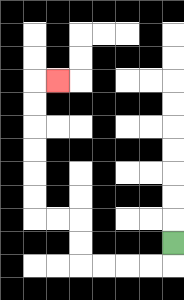{'start': '[7, 10]', 'end': '[2, 3]', 'path_directions': 'D,L,L,L,L,U,U,L,L,U,U,U,U,U,U,R', 'path_coordinates': '[[7, 10], [7, 11], [6, 11], [5, 11], [4, 11], [3, 11], [3, 10], [3, 9], [2, 9], [1, 9], [1, 8], [1, 7], [1, 6], [1, 5], [1, 4], [1, 3], [2, 3]]'}